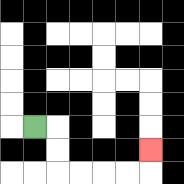{'start': '[1, 5]', 'end': '[6, 6]', 'path_directions': 'R,D,D,R,R,R,R,U', 'path_coordinates': '[[1, 5], [2, 5], [2, 6], [2, 7], [3, 7], [4, 7], [5, 7], [6, 7], [6, 6]]'}